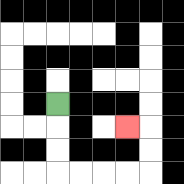{'start': '[2, 4]', 'end': '[5, 5]', 'path_directions': 'D,D,D,R,R,R,R,U,U,L', 'path_coordinates': '[[2, 4], [2, 5], [2, 6], [2, 7], [3, 7], [4, 7], [5, 7], [6, 7], [6, 6], [6, 5], [5, 5]]'}